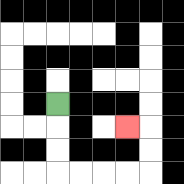{'start': '[2, 4]', 'end': '[5, 5]', 'path_directions': 'D,D,D,R,R,R,R,U,U,L', 'path_coordinates': '[[2, 4], [2, 5], [2, 6], [2, 7], [3, 7], [4, 7], [5, 7], [6, 7], [6, 6], [6, 5], [5, 5]]'}